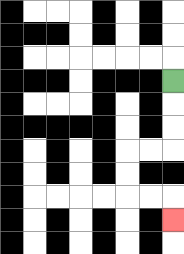{'start': '[7, 3]', 'end': '[7, 9]', 'path_directions': 'D,D,D,L,L,D,D,R,R,D', 'path_coordinates': '[[7, 3], [7, 4], [7, 5], [7, 6], [6, 6], [5, 6], [5, 7], [5, 8], [6, 8], [7, 8], [7, 9]]'}